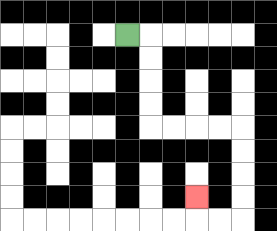{'start': '[5, 1]', 'end': '[8, 8]', 'path_directions': 'R,D,D,D,D,R,R,R,R,D,D,D,D,L,L,U', 'path_coordinates': '[[5, 1], [6, 1], [6, 2], [6, 3], [6, 4], [6, 5], [7, 5], [8, 5], [9, 5], [10, 5], [10, 6], [10, 7], [10, 8], [10, 9], [9, 9], [8, 9], [8, 8]]'}